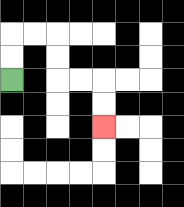{'start': '[0, 3]', 'end': '[4, 5]', 'path_directions': 'U,U,R,R,D,D,R,R,D,D', 'path_coordinates': '[[0, 3], [0, 2], [0, 1], [1, 1], [2, 1], [2, 2], [2, 3], [3, 3], [4, 3], [4, 4], [4, 5]]'}